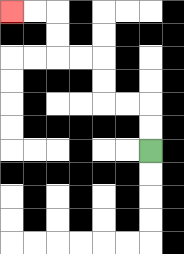{'start': '[6, 6]', 'end': '[0, 0]', 'path_directions': 'U,U,L,L,U,U,L,L,U,U,L,L', 'path_coordinates': '[[6, 6], [6, 5], [6, 4], [5, 4], [4, 4], [4, 3], [4, 2], [3, 2], [2, 2], [2, 1], [2, 0], [1, 0], [0, 0]]'}